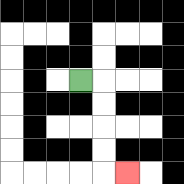{'start': '[3, 3]', 'end': '[5, 7]', 'path_directions': 'R,D,D,D,D,R', 'path_coordinates': '[[3, 3], [4, 3], [4, 4], [4, 5], [4, 6], [4, 7], [5, 7]]'}